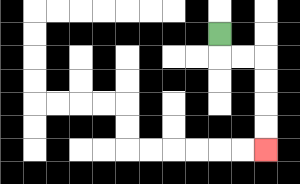{'start': '[9, 1]', 'end': '[11, 6]', 'path_directions': 'D,R,R,D,D,D,D', 'path_coordinates': '[[9, 1], [9, 2], [10, 2], [11, 2], [11, 3], [11, 4], [11, 5], [11, 6]]'}